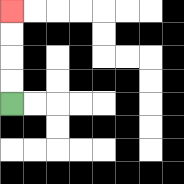{'start': '[0, 4]', 'end': '[0, 0]', 'path_directions': 'U,U,U,U', 'path_coordinates': '[[0, 4], [0, 3], [0, 2], [0, 1], [0, 0]]'}